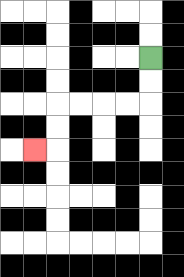{'start': '[6, 2]', 'end': '[1, 6]', 'path_directions': 'D,D,L,L,L,L,D,D,L', 'path_coordinates': '[[6, 2], [6, 3], [6, 4], [5, 4], [4, 4], [3, 4], [2, 4], [2, 5], [2, 6], [1, 6]]'}